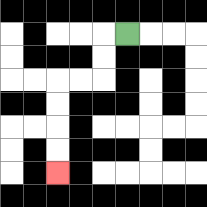{'start': '[5, 1]', 'end': '[2, 7]', 'path_directions': 'L,D,D,L,L,D,D,D,D', 'path_coordinates': '[[5, 1], [4, 1], [4, 2], [4, 3], [3, 3], [2, 3], [2, 4], [2, 5], [2, 6], [2, 7]]'}